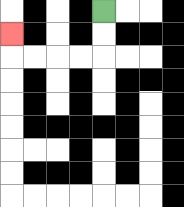{'start': '[4, 0]', 'end': '[0, 1]', 'path_directions': 'D,D,L,L,L,L,U', 'path_coordinates': '[[4, 0], [4, 1], [4, 2], [3, 2], [2, 2], [1, 2], [0, 2], [0, 1]]'}